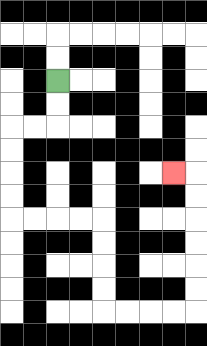{'start': '[2, 3]', 'end': '[7, 7]', 'path_directions': 'D,D,L,L,D,D,D,D,R,R,R,R,D,D,D,D,R,R,R,R,U,U,U,U,U,U,L', 'path_coordinates': '[[2, 3], [2, 4], [2, 5], [1, 5], [0, 5], [0, 6], [0, 7], [0, 8], [0, 9], [1, 9], [2, 9], [3, 9], [4, 9], [4, 10], [4, 11], [4, 12], [4, 13], [5, 13], [6, 13], [7, 13], [8, 13], [8, 12], [8, 11], [8, 10], [8, 9], [8, 8], [8, 7], [7, 7]]'}